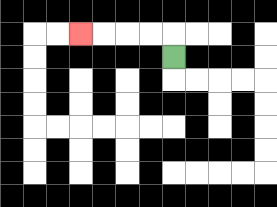{'start': '[7, 2]', 'end': '[3, 1]', 'path_directions': 'U,L,L,L,L', 'path_coordinates': '[[7, 2], [7, 1], [6, 1], [5, 1], [4, 1], [3, 1]]'}